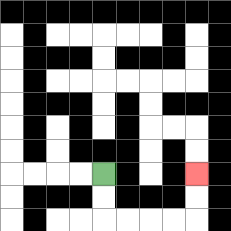{'start': '[4, 7]', 'end': '[8, 7]', 'path_directions': 'D,D,R,R,R,R,U,U', 'path_coordinates': '[[4, 7], [4, 8], [4, 9], [5, 9], [6, 9], [7, 9], [8, 9], [8, 8], [8, 7]]'}